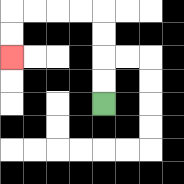{'start': '[4, 4]', 'end': '[0, 2]', 'path_directions': 'U,U,U,U,L,L,L,L,D,D', 'path_coordinates': '[[4, 4], [4, 3], [4, 2], [4, 1], [4, 0], [3, 0], [2, 0], [1, 0], [0, 0], [0, 1], [0, 2]]'}